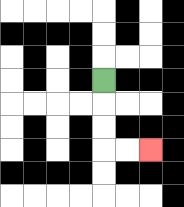{'start': '[4, 3]', 'end': '[6, 6]', 'path_directions': 'D,D,D,R,R', 'path_coordinates': '[[4, 3], [4, 4], [4, 5], [4, 6], [5, 6], [6, 6]]'}